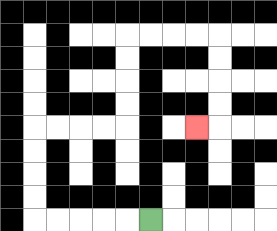{'start': '[6, 9]', 'end': '[8, 5]', 'path_directions': 'L,L,L,L,L,U,U,U,U,R,R,R,R,U,U,U,U,R,R,R,R,D,D,D,D,L', 'path_coordinates': '[[6, 9], [5, 9], [4, 9], [3, 9], [2, 9], [1, 9], [1, 8], [1, 7], [1, 6], [1, 5], [2, 5], [3, 5], [4, 5], [5, 5], [5, 4], [5, 3], [5, 2], [5, 1], [6, 1], [7, 1], [8, 1], [9, 1], [9, 2], [9, 3], [9, 4], [9, 5], [8, 5]]'}